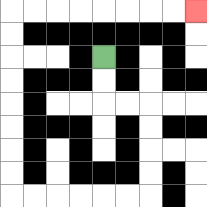{'start': '[4, 2]', 'end': '[8, 0]', 'path_directions': 'D,D,R,R,D,D,D,D,L,L,L,L,L,L,U,U,U,U,U,U,U,U,R,R,R,R,R,R,R,R', 'path_coordinates': '[[4, 2], [4, 3], [4, 4], [5, 4], [6, 4], [6, 5], [6, 6], [6, 7], [6, 8], [5, 8], [4, 8], [3, 8], [2, 8], [1, 8], [0, 8], [0, 7], [0, 6], [0, 5], [0, 4], [0, 3], [0, 2], [0, 1], [0, 0], [1, 0], [2, 0], [3, 0], [4, 0], [5, 0], [6, 0], [7, 0], [8, 0]]'}